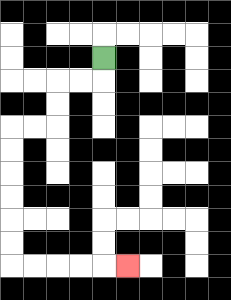{'start': '[4, 2]', 'end': '[5, 11]', 'path_directions': 'D,L,L,D,D,L,L,D,D,D,D,D,D,R,R,R,R,R', 'path_coordinates': '[[4, 2], [4, 3], [3, 3], [2, 3], [2, 4], [2, 5], [1, 5], [0, 5], [0, 6], [0, 7], [0, 8], [0, 9], [0, 10], [0, 11], [1, 11], [2, 11], [3, 11], [4, 11], [5, 11]]'}